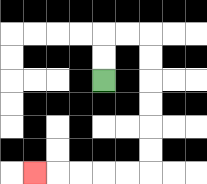{'start': '[4, 3]', 'end': '[1, 7]', 'path_directions': 'U,U,R,R,D,D,D,D,D,D,L,L,L,L,L', 'path_coordinates': '[[4, 3], [4, 2], [4, 1], [5, 1], [6, 1], [6, 2], [6, 3], [6, 4], [6, 5], [6, 6], [6, 7], [5, 7], [4, 7], [3, 7], [2, 7], [1, 7]]'}